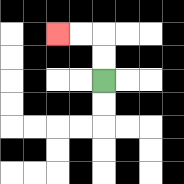{'start': '[4, 3]', 'end': '[2, 1]', 'path_directions': 'U,U,L,L', 'path_coordinates': '[[4, 3], [4, 2], [4, 1], [3, 1], [2, 1]]'}